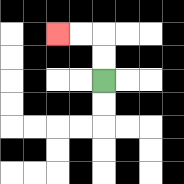{'start': '[4, 3]', 'end': '[2, 1]', 'path_directions': 'U,U,L,L', 'path_coordinates': '[[4, 3], [4, 2], [4, 1], [3, 1], [2, 1]]'}